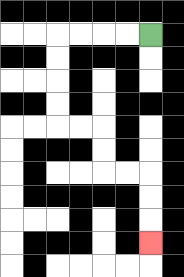{'start': '[6, 1]', 'end': '[6, 10]', 'path_directions': 'L,L,L,L,D,D,D,D,R,R,D,D,R,R,D,D,D', 'path_coordinates': '[[6, 1], [5, 1], [4, 1], [3, 1], [2, 1], [2, 2], [2, 3], [2, 4], [2, 5], [3, 5], [4, 5], [4, 6], [4, 7], [5, 7], [6, 7], [6, 8], [6, 9], [6, 10]]'}